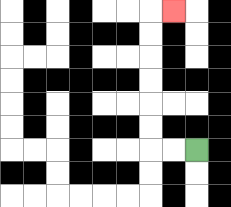{'start': '[8, 6]', 'end': '[7, 0]', 'path_directions': 'L,L,U,U,U,U,U,U,R', 'path_coordinates': '[[8, 6], [7, 6], [6, 6], [6, 5], [6, 4], [6, 3], [6, 2], [6, 1], [6, 0], [7, 0]]'}